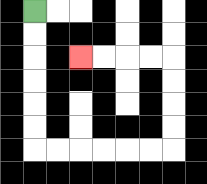{'start': '[1, 0]', 'end': '[3, 2]', 'path_directions': 'D,D,D,D,D,D,R,R,R,R,R,R,U,U,U,U,L,L,L,L', 'path_coordinates': '[[1, 0], [1, 1], [1, 2], [1, 3], [1, 4], [1, 5], [1, 6], [2, 6], [3, 6], [4, 6], [5, 6], [6, 6], [7, 6], [7, 5], [7, 4], [7, 3], [7, 2], [6, 2], [5, 2], [4, 2], [3, 2]]'}